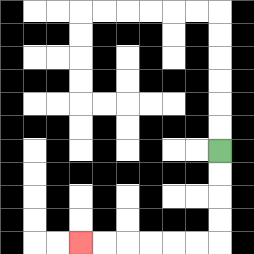{'start': '[9, 6]', 'end': '[3, 10]', 'path_directions': 'D,D,D,D,L,L,L,L,L,L', 'path_coordinates': '[[9, 6], [9, 7], [9, 8], [9, 9], [9, 10], [8, 10], [7, 10], [6, 10], [5, 10], [4, 10], [3, 10]]'}